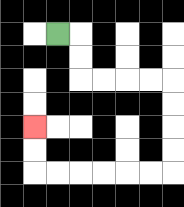{'start': '[2, 1]', 'end': '[1, 5]', 'path_directions': 'R,D,D,R,R,R,R,D,D,D,D,L,L,L,L,L,L,U,U', 'path_coordinates': '[[2, 1], [3, 1], [3, 2], [3, 3], [4, 3], [5, 3], [6, 3], [7, 3], [7, 4], [7, 5], [7, 6], [7, 7], [6, 7], [5, 7], [4, 7], [3, 7], [2, 7], [1, 7], [1, 6], [1, 5]]'}